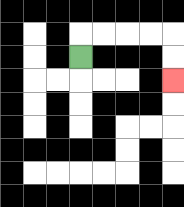{'start': '[3, 2]', 'end': '[7, 3]', 'path_directions': 'U,R,R,R,R,D,D', 'path_coordinates': '[[3, 2], [3, 1], [4, 1], [5, 1], [6, 1], [7, 1], [7, 2], [7, 3]]'}